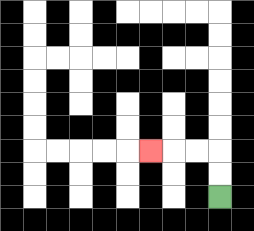{'start': '[9, 8]', 'end': '[6, 6]', 'path_directions': 'U,U,L,L,L', 'path_coordinates': '[[9, 8], [9, 7], [9, 6], [8, 6], [7, 6], [6, 6]]'}